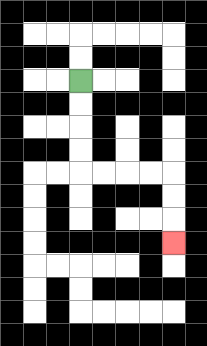{'start': '[3, 3]', 'end': '[7, 10]', 'path_directions': 'D,D,D,D,R,R,R,R,D,D,D', 'path_coordinates': '[[3, 3], [3, 4], [3, 5], [3, 6], [3, 7], [4, 7], [5, 7], [6, 7], [7, 7], [7, 8], [7, 9], [7, 10]]'}